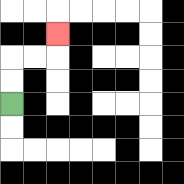{'start': '[0, 4]', 'end': '[2, 1]', 'path_directions': 'U,U,R,R,U', 'path_coordinates': '[[0, 4], [0, 3], [0, 2], [1, 2], [2, 2], [2, 1]]'}